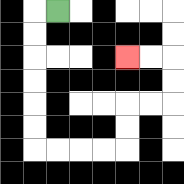{'start': '[2, 0]', 'end': '[5, 2]', 'path_directions': 'L,D,D,D,D,D,D,R,R,R,R,U,U,R,R,U,U,L,L', 'path_coordinates': '[[2, 0], [1, 0], [1, 1], [1, 2], [1, 3], [1, 4], [1, 5], [1, 6], [2, 6], [3, 6], [4, 6], [5, 6], [5, 5], [5, 4], [6, 4], [7, 4], [7, 3], [7, 2], [6, 2], [5, 2]]'}